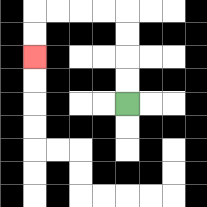{'start': '[5, 4]', 'end': '[1, 2]', 'path_directions': 'U,U,U,U,L,L,L,L,D,D', 'path_coordinates': '[[5, 4], [5, 3], [5, 2], [5, 1], [5, 0], [4, 0], [3, 0], [2, 0], [1, 0], [1, 1], [1, 2]]'}